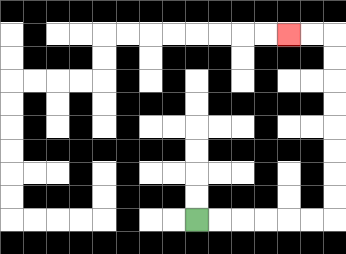{'start': '[8, 9]', 'end': '[12, 1]', 'path_directions': 'R,R,R,R,R,R,U,U,U,U,U,U,U,U,L,L', 'path_coordinates': '[[8, 9], [9, 9], [10, 9], [11, 9], [12, 9], [13, 9], [14, 9], [14, 8], [14, 7], [14, 6], [14, 5], [14, 4], [14, 3], [14, 2], [14, 1], [13, 1], [12, 1]]'}